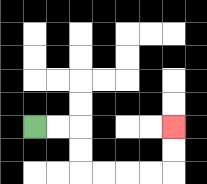{'start': '[1, 5]', 'end': '[7, 5]', 'path_directions': 'R,R,D,D,R,R,R,R,U,U', 'path_coordinates': '[[1, 5], [2, 5], [3, 5], [3, 6], [3, 7], [4, 7], [5, 7], [6, 7], [7, 7], [7, 6], [7, 5]]'}